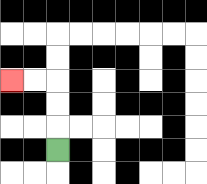{'start': '[2, 6]', 'end': '[0, 3]', 'path_directions': 'U,U,U,L,L', 'path_coordinates': '[[2, 6], [2, 5], [2, 4], [2, 3], [1, 3], [0, 3]]'}